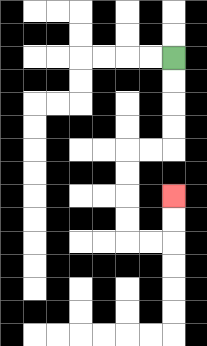{'start': '[7, 2]', 'end': '[7, 8]', 'path_directions': 'D,D,D,D,L,L,D,D,D,D,R,R,U,U', 'path_coordinates': '[[7, 2], [7, 3], [7, 4], [7, 5], [7, 6], [6, 6], [5, 6], [5, 7], [5, 8], [5, 9], [5, 10], [6, 10], [7, 10], [7, 9], [7, 8]]'}